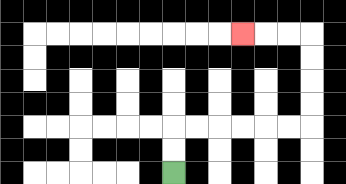{'start': '[7, 7]', 'end': '[10, 1]', 'path_directions': 'U,U,R,R,R,R,R,R,U,U,U,U,L,L,L', 'path_coordinates': '[[7, 7], [7, 6], [7, 5], [8, 5], [9, 5], [10, 5], [11, 5], [12, 5], [13, 5], [13, 4], [13, 3], [13, 2], [13, 1], [12, 1], [11, 1], [10, 1]]'}